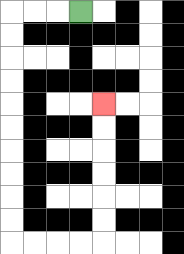{'start': '[3, 0]', 'end': '[4, 4]', 'path_directions': 'L,L,L,D,D,D,D,D,D,D,D,D,D,R,R,R,R,U,U,U,U,U,U', 'path_coordinates': '[[3, 0], [2, 0], [1, 0], [0, 0], [0, 1], [0, 2], [0, 3], [0, 4], [0, 5], [0, 6], [0, 7], [0, 8], [0, 9], [0, 10], [1, 10], [2, 10], [3, 10], [4, 10], [4, 9], [4, 8], [4, 7], [4, 6], [4, 5], [4, 4]]'}